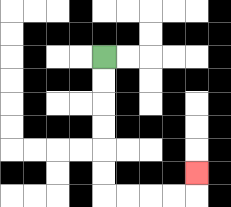{'start': '[4, 2]', 'end': '[8, 7]', 'path_directions': 'D,D,D,D,D,D,R,R,R,R,U', 'path_coordinates': '[[4, 2], [4, 3], [4, 4], [4, 5], [4, 6], [4, 7], [4, 8], [5, 8], [6, 8], [7, 8], [8, 8], [8, 7]]'}